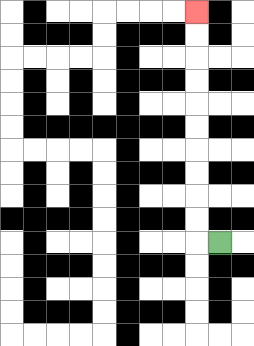{'start': '[9, 10]', 'end': '[8, 0]', 'path_directions': 'L,U,U,U,U,U,U,U,U,U,U', 'path_coordinates': '[[9, 10], [8, 10], [8, 9], [8, 8], [8, 7], [8, 6], [8, 5], [8, 4], [8, 3], [8, 2], [8, 1], [8, 0]]'}